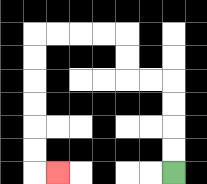{'start': '[7, 7]', 'end': '[2, 7]', 'path_directions': 'U,U,U,U,L,L,U,U,L,L,L,L,D,D,D,D,D,D,R', 'path_coordinates': '[[7, 7], [7, 6], [7, 5], [7, 4], [7, 3], [6, 3], [5, 3], [5, 2], [5, 1], [4, 1], [3, 1], [2, 1], [1, 1], [1, 2], [1, 3], [1, 4], [1, 5], [1, 6], [1, 7], [2, 7]]'}